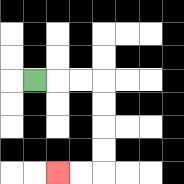{'start': '[1, 3]', 'end': '[2, 7]', 'path_directions': 'R,R,R,D,D,D,D,L,L', 'path_coordinates': '[[1, 3], [2, 3], [3, 3], [4, 3], [4, 4], [4, 5], [4, 6], [4, 7], [3, 7], [2, 7]]'}